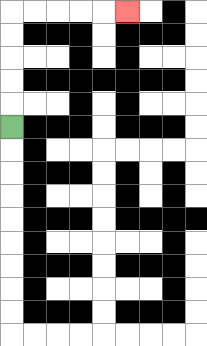{'start': '[0, 5]', 'end': '[5, 0]', 'path_directions': 'U,U,U,U,U,R,R,R,R,R', 'path_coordinates': '[[0, 5], [0, 4], [0, 3], [0, 2], [0, 1], [0, 0], [1, 0], [2, 0], [3, 0], [4, 0], [5, 0]]'}